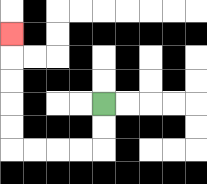{'start': '[4, 4]', 'end': '[0, 1]', 'path_directions': 'D,D,L,L,L,L,U,U,U,U,U', 'path_coordinates': '[[4, 4], [4, 5], [4, 6], [3, 6], [2, 6], [1, 6], [0, 6], [0, 5], [0, 4], [0, 3], [0, 2], [0, 1]]'}